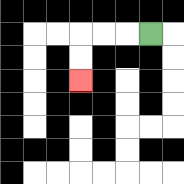{'start': '[6, 1]', 'end': '[3, 3]', 'path_directions': 'L,L,L,D,D', 'path_coordinates': '[[6, 1], [5, 1], [4, 1], [3, 1], [3, 2], [3, 3]]'}